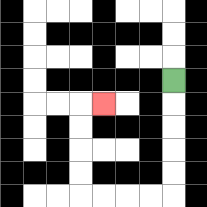{'start': '[7, 3]', 'end': '[4, 4]', 'path_directions': 'D,D,D,D,D,L,L,L,L,U,U,U,U,R', 'path_coordinates': '[[7, 3], [7, 4], [7, 5], [7, 6], [7, 7], [7, 8], [6, 8], [5, 8], [4, 8], [3, 8], [3, 7], [3, 6], [3, 5], [3, 4], [4, 4]]'}